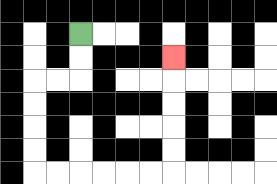{'start': '[3, 1]', 'end': '[7, 2]', 'path_directions': 'D,D,L,L,D,D,D,D,R,R,R,R,R,R,U,U,U,U,U', 'path_coordinates': '[[3, 1], [3, 2], [3, 3], [2, 3], [1, 3], [1, 4], [1, 5], [1, 6], [1, 7], [2, 7], [3, 7], [4, 7], [5, 7], [6, 7], [7, 7], [7, 6], [7, 5], [7, 4], [7, 3], [7, 2]]'}